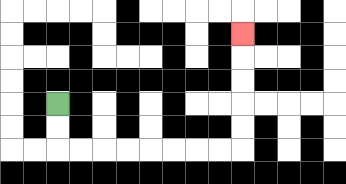{'start': '[2, 4]', 'end': '[10, 1]', 'path_directions': 'D,D,R,R,R,R,R,R,R,R,U,U,U,U,U', 'path_coordinates': '[[2, 4], [2, 5], [2, 6], [3, 6], [4, 6], [5, 6], [6, 6], [7, 6], [8, 6], [9, 6], [10, 6], [10, 5], [10, 4], [10, 3], [10, 2], [10, 1]]'}